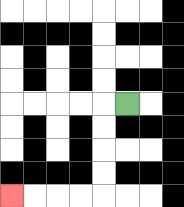{'start': '[5, 4]', 'end': '[0, 8]', 'path_directions': 'L,D,D,D,D,L,L,L,L', 'path_coordinates': '[[5, 4], [4, 4], [4, 5], [4, 6], [4, 7], [4, 8], [3, 8], [2, 8], [1, 8], [0, 8]]'}